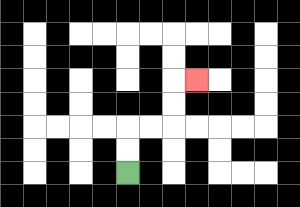{'start': '[5, 7]', 'end': '[8, 3]', 'path_directions': 'U,U,R,R,U,U,R', 'path_coordinates': '[[5, 7], [5, 6], [5, 5], [6, 5], [7, 5], [7, 4], [7, 3], [8, 3]]'}